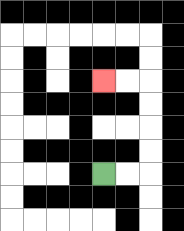{'start': '[4, 7]', 'end': '[4, 3]', 'path_directions': 'R,R,U,U,U,U,L,L', 'path_coordinates': '[[4, 7], [5, 7], [6, 7], [6, 6], [6, 5], [6, 4], [6, 3], [5, 3], [4, 3]]'}